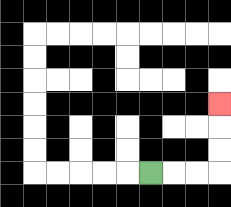{'start': '[6, 7]', 'end': '[9, 4]', 'path_directions': 'R,R,R,U,U,U', 'path_coordinates': '[[6, 7], [7, 7], [8, 7], [9, 7], [9, 6], [9, 5], [9, 4]]'}